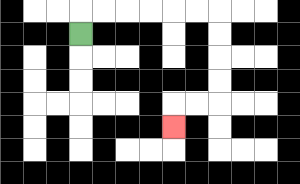{'start': '[3, 1]', 'end': '[7, 5]', 'path_directions': 'U,R,R,R,R,R,R,D,D,D,D,L,L,D', 'path_coordinates': '[[3, 1], [3, 0], [4, 0], [5, 0], [6, 0], [7, 0], [8, 0], [9, 0], [9, 1], [9, 2], [9, 3], [9, 4], [8, 4], [7, 4], [7, 5]]'}